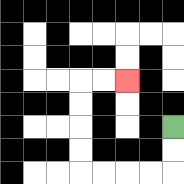{'start': '[7, 5]', 'end': '[5, 3]', 'path_directions': 'D,D,L,L,L,L,U,U,U,U,R,R', 'path_coordinates': '[[7, 5], [7, 6], [7, 7], [6, 7], [5, 7], [4, 7], [3, 7], [3, 6], [3, 5], [3, 4], [3, 3], [4, 3], [5, 3]]'}